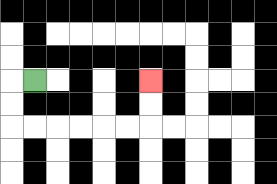{'start': '[1, 3]', 'end': '[6, 3]', 'path_directions': 'L,D,D,R,R,R,R,R,R,U,U', 'path_coordinates': '[[1, 3], [0, 3], [0, 4], [0, 5], [1, 5], [2, 5], [3, 5], [4, 5], [5, 5], [6, 5], [6, 4], [6, 3]]'}